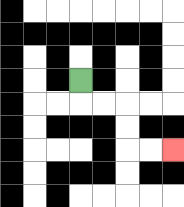{'start': '[3, 3]', 'end': '[7, 6]', 'path_directions': 'D,R,R,D,D,R,R', 'path_coordinates': '[[3, 3], [3, 4], [4, 4], [5, 4], [5, 5], [5, 6], [6, 6], [7, 6]]'}